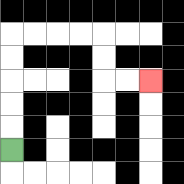{'start': '[0, 6]', 'end': '[6, 3]', 'path_directions': 'U,U,U,U,U,R,R,R,R,D,D,R,R', 'path_coordinates': '[[0, 6], [0, 5], [0, 4], [0, 3], [0, 2], [0, 1], [1, 1], [2, 1], [3, 1], [4, 1], [4, 2], [4, 3], [5, 3], [6, 3]]'}